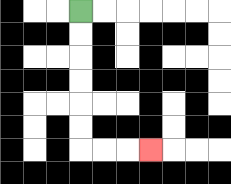{'start': '[3, 0]', 'end': '[6, 6]', 'path_directions': 'D,D,D,D,D,D,R,R,R', 'path_coordinates': '[[3, 0], [3, 1], [3, 2], [3, 3], [3, 4], [3, 5], [3, 6], [4, 6], [5, 6], [6, 6]]'}